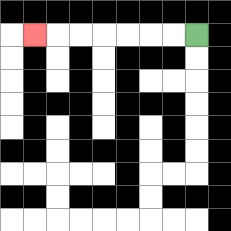{'start': '[8, 1]', 'end': '[1, 1]', 'path_directions': 'L,L,L,L,L,L,L', 'path_coordinates': '[[8, 1], [7, 1], [6, 1], [5, 1], [4, 1], [3, 1], [2, 1], [1, 1]]'}